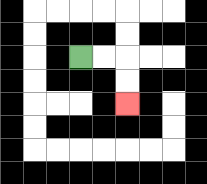{'start': '[3, 2]', 'end': '[5, 4]', 'path_directions': 'R,R,D,D', 'path_coordinates': '[[3, 2], [4, 2], [5, 2], [5, 3], [5, 4]]'}